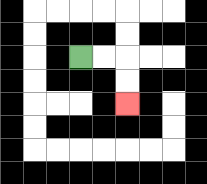{'start': '[3, 2]', 'end': '[5, 4]', 'path_directions': 'R,R,D,D', 'path_coordinates': '[[3, 2], [4, 2], [5, 2], [5, 3], [5, 4]]'}